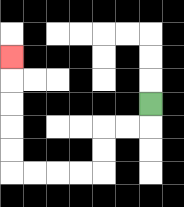{'start': '[6, 4]', 'end': '[0, 2]', 'path_directions': 'D,L,L,D,D,L,L,L,L,U,U,U,U,U', 'path_coordinates': '[[6, 4], [6, 5], [5, 5], [4, 5], [4, 6], [4, 7], [3, 7], [2, 7], [1, 7], [0, 7], [0, 6], [0, 5], [0, 4], [0, 3], [0, 2]]'}